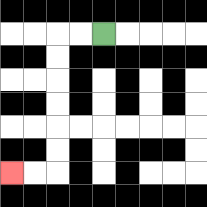{'start': '[4, 1]', 'end': '[0, 7]', 'path_directions': 'L,L,D,D,D,D,D,D,L,L', 'path_coordinates': '[[4, 1], [3, 1], [2, 1], [2, 2], [2, 3], [2, 4], [2, 5], [2, 6], [2, 7], [1, 7], [0, 7]]'}